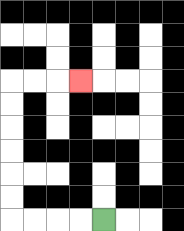{'start': '[4, 9]', 'end': '[3, 3]', 'path_directions': 'L,L,L,L,U,U,U,U,U,U,R,R,R', 'path_coordinates': '[[4, 9], [3, 9], [2, 9], [1, 9], [0, 9], [0, 8], [0, 7], [0, 6], [0, 5], [0, 4], [0, 3], [1, 3], [2, 3], [3, 3]]'}